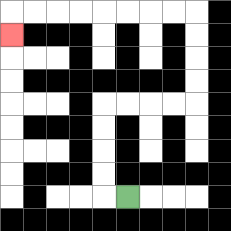{'start': '[5, 8]', 'end': '[0, 1]', 'path_directions': 'L,U,U,U,U,R,R,R,R,U,U,U,U,L,L,L,L,L,L,L,L,D', 'path_coordinates': '[[5, 8], [4, 8], [4, 7], [4, 6], [4, 5], [4, 4], [5, 4], [6, 4], [7, 4], [8, 4], [8, 3], [8, 2], [8, 1], [8, 0], [7, 0], [6, 0], [5, 0], [4, 0], [3, 0], [2, 0], [1, 0], [0, 0], [0, 1]]'}